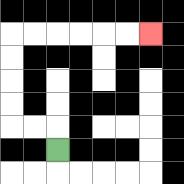{'start': '[2, 6]', 'end': '[6, 1]', 'path_directions': 'U,L,L,U,U,U,U,R,R,R,R,R,R', 'path_coordinates': '[[2, 6], [2, 5], [1, 5], [0, 5], [0, 4], [0, 3], [0, 2], [0, 1], [1, 1], [2, 1], [3, 1], [4, 1], [5, 1], [6, 1]]'}